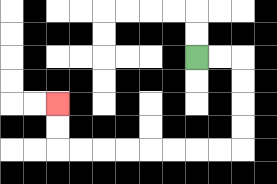{'start': '[8, 2]', 'end': '[2, 4]', 'path_directions': 'R,R,D,D,D,D,L,L,L,L,L,L,L,L,U,U', 'path_coordinates': '[[8, 2], [9, 2], [10, 2], [10, 3], [10, 4], [10, 5], [10, 6], [9, 6], [8, 6], [7, 6], [6, 6], [5, 6], [4, 6], [3, 6], [2, 6], [2, 5], [2, 4]]'}